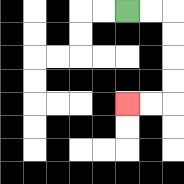{'start': '[5, 0]', 'end': '[5, 4]', 'path_directions': 'R,R,D,D,D,D,L,L', 'path_coordinates': '[[5, 0], [6, 0], [7, 0], [7, 1], [7, 2], [7, 3], [7, 4], [6, 4], [5, 4]]'}